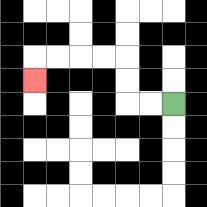{'start': '[7, 4]', 'end': '[1, 3]', 'path_directions': 'L,L,U,U,L,L,L,L,D', 'path_coordinates': '[[7, 4], [6, 4], [5, 4], [5, 3], [5, 2], [4, 2], [3, 2], [2, 2], [1, 2], [1, 3]]'}